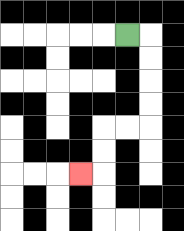{'start': '[5, 1]', 'end': '[3, 7]', 'path_directions': 'R,D,D,D,D,L,L,D,D,L', 'path_coordinates': '[[5, 1], [6, 1], [6, 2], [6, 3], [6, 4], [6, 5], [5, 5], [4, 5], [4, 6], [4, 7], [3, 7]]'}